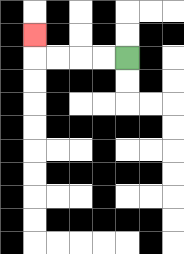{'start': '[5, 2]', 'end': '[1, 1]', 'path_directions': 'L,L,L,L,U', 'path_coordinates': '[[5, 2], [4, 2], [3, 2], [2, 2], [1, 2], [1, 1]]'}